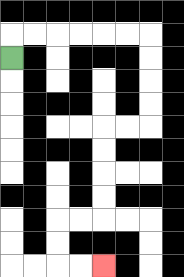{'start': '[0, 2]', 'end': '[4, 11]', 'path_directions': 'U,R,R,R,R,R,R,D,D,D,D,L,L,D,D,D,D,L,L,D,D,R,R', 'path_coordinates': '[[0, 2], [0, 1], [1, 1], [2, 1], [3, 1], [4, 1], [5, 1], [6, 1], [6, 2], [6, 3], [6, 4], [6, 5], [5, 5], [4, 5], [4, 6], [4, 7], [4, 8], [4, 9], [3, 9], [2, 9], [2, 10], [2, 11], [3, 11], [4, 11]]'}